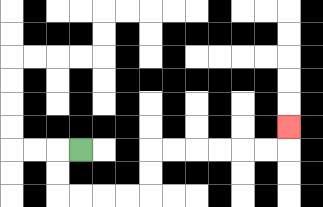{'start': '[3, 6]', 'end': '[12, 5]', 'path_directions': 'L,D,D,R,R,R,R,U,U,R,R,R,R,R,R,U', 'path_coordinates': '[[3, 6], [2, 6], [2, 7], [2, 8], [3, 8], [4, 8], [5, 8], [6, 8], [6, 7], [6, 6], [7, 6], [8, 6], [9, 6], [10, 6], [11, 6], [12, 6], [12, 5]]'}